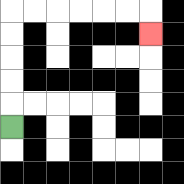{'start': '[0, 5]', 'end': '[6, 1]', 'path_directions': 'U,U,U,U,U,R,R,R,R,R,R,D', 'path_coordinates': '[[0, 5], [0, 4], [0, 3], [0, 2], [0, 1], [0, 0], [1, 0], [2, 0], [3, 0], [4, 0], [5, 0], [6, 0], [6, 1]]'}